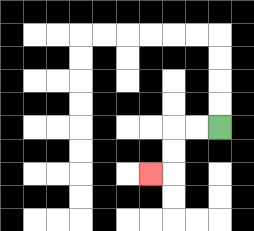{'start': '[9, 5]', 'end': '[6, 7]', 'path_directions': 'L,L,D,D,L', 'path_coordinates': '[[9, 5], [8, 5], [7, 5], [7, 6], [7, 7], [6, 7]]'}